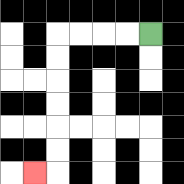{'start': '[6, 1]', 'end': '[1, 7]', 'path_directions': 'L,L,L,L,D,D,D,D,D,D,L', 'path_coordinates': '[[6, 1], [5, 1], [4, 1], [3, 1], [2, 1], [2, 2], [2, 3], [2, 4], [2, 5], [2, 6], [2, 7], [1, 7]]'}